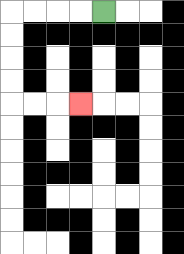{'start': '[4, 0]', 'end': '[3, 4]', 'path_directions': 'L,L,L,L,D,D,D,D,R,R,R', 'path_coordinates': '[[4, 0], [3, 0], [2, 0], [1, 0], [0, 0], [0, 1], [0, 2], [0, 3], [0, 4], [1, 4], [2, 4], [3, 4]]'}